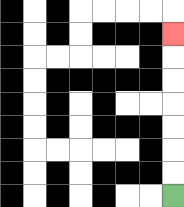{'start': '[7, 8]', 'end': '[7, 1]', 'path_directions': 'U,U,U,U,U,U,U', 'path_coordinates': '[[7, 8], [7, 7], [7, 6], [7, 5], [7, 4], [7, 3], [7, 2], [7, 1]]'}